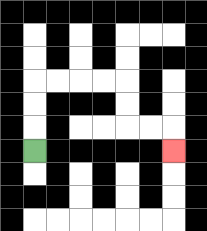{'start': '[1, 6]', 'end': '[7, 6]', 'path_directions': 'U,U,U,R,R,R,R,D,D,R,R,D', 'path_coordinates': '[[1, 6], [1, 5], [1, 4], [1, 3], [2, 3], [3, 3], [4, 3], [5, 3], [5, 4], [5, 5], [6, 5], [7, 5], [7, 6]]'}